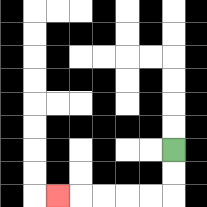{'start': '[7, 6]', 'end': '[2, 8]', 'path_directions': 'D,D,L,L,L,L,L', 'path_coordinates': '[[7, 6], [7, 7], [7, 8], [6, 8], [5, 8], [4, 8], [3, 8], [2, 8]]'}